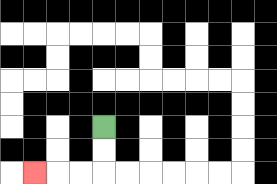{'start': '[4, 5]', 'end': '[1, 7]', 'path_directions': 'D,D,L,L,L', 'path_coordinates': '[[4, 5], [4, 6], [4, 7], [3, 7], [2, 7], [1, 7]]'}